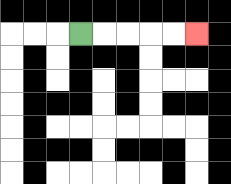{'start': '[3, 1]', 'end': '[8, 1]', 'path_directions': 'R,R,R,R,R', 'path_coordinates': '[[3, 1], [4, 1], [5, 1], [6, 1], [7, 1], [8, 1]]'}